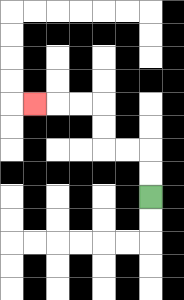{'start': '[6, 8]', 'end': '[1, 4]', 'path_directions': 'U,U,L,L,U,U,L,L,L', 'path_coordinates': '[[6, 8], [6, 7], [6, 6], [5, 6], [4, 6], [4, 5], [4, 4], [3, 4], [2, 4], [1, 4]]'}